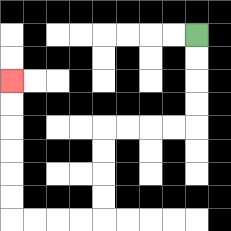{'start': '[8, 1]', 'end': '[0, 3]', 'path_directions': 'D,D,D,D,L,L,L,L,D,D,D,D,L,L,L,L,U,U,U,U,U,U', 'path_coordinates': '[[8, 1], [8, 2], [8, 3], [8, 4], [8, 5], [7, 5], [6, 5], [5, 5], [4, 5], [4, 6], [4, 7], [4, 8], [4, 9], [3, 9], [2, 9], [1, 9], [0, 9], [0, 8], [0, 7], [0, 6], [0, 5], [0, 4], [0, 3]]'}